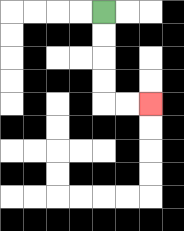{'start': '[4, 0]', 'end': '[6, 4]', 'path_directions': 'D,D,D,D,R,R', 'path_coordinates': '[[4, 0], [4, 1], [4, 2], [4, 3], [4, 4], [5, 4], [6, 4]]'}